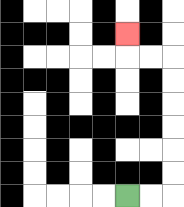{'start': '[5, 8]', 'end': '[5, 1]', 'path_directions': 'R,R,U,U,U,U,U,U,L,L,U', 'path_coordinates': '[[5, 8], [6, 8], [7, 8], [7, 7], [7, 6], [7, 5], [7, 4], [7, 3], [7, 2], [6, 2], [5, 2], [5, 1]]'}